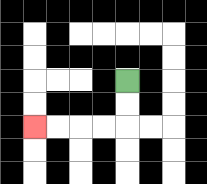{'start': '[5, 3]', 'end': '[1, 5]', 'path_directions': 'D,D,L,L,L,L', 'path_coordinates': '[[5, 3], [5, 4], [5, 5], [4, 5], [3, 5], [2, 5], [1, 5]]'}